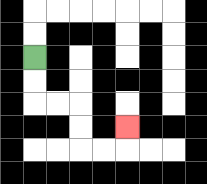{'start': '[1, 2]', 'end': '[5, 5]', 'path_directions': 'D,D,R,R,D,D,R,R,U', 'path_coordinates': '[[1, 2], [1, 3], [1, 4], [2, 4], [3, 4], [3, 5], [3, 6], [4, 6], [5, 6], [5, 5]]'}